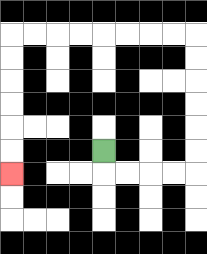{'start': '[4, 6]', 'end': '[0, 7]', 'path_directions': 'D,R,R,R,R,U,U,U,U,U,U,L,L,L,L,L,L,L,L,D,D,D,D,D,D', 'path_coordinates': '[[4, 6], [4, 7], [5, 7], [6, 7], [7, 7], [8, 7], [8, 6], [8, 5], [8, 4], [8, 3], [8, 2], [8, 1], [7, 1], [6, 1], [5, 1], [4, 1], [3, 1], [2, 1], [1, 1], [0, 1], [0, 2], [0, 3], [0, 4], [0, 5], [0, 6], [0, 7]]'}